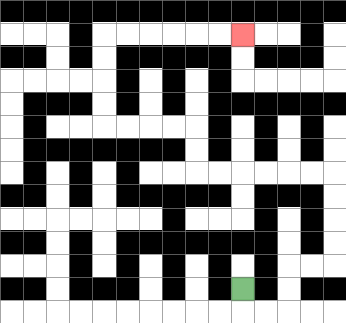{'start': '[10, 12]', 'end': '[10, 1]', 'path_directions': 'D,R,R,U,U,R,R,U,U,U,U,L,L,L,L,L,L,U,U,L,L,L,L,U,U,U,U,R,R,R,R,R,R', 'path_coordinates': '[[10, 12], [10, 13], [11, 13], [12, 13], [12, 12], [12, 11], [13, 11], [14, 11], [14, 10], [14, 9], [14, 8], [14, 7], [13, 7], [12, 7], [11, 7], [10, 7], [9, 7], [8, 7], [8, 6], [8, 5], [7, 5], [6, 5], [5, 5], [4, 5], [4, 4], [4, 3], [4, 2], [4, 1], [5, 1], [6, 1], [7, 1], [8, 1], [9, 1], [10, 1]]'}